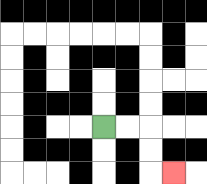{'start': '[4, 5]', 'end': '[7, 7]', 'path_directions': 'R,R,D,D,R', 'path_coordinates': '[[4, 5], [5, 5], [6, 5], [6, 6], [6, 7], [7, 7]]'}